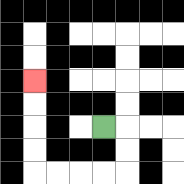{'start': '[4, 5]', 'end': '[1, 3]', 'path_directions': 'R,D,D,L,L,L,L,U,U,U,U', 'path_coordinates': '[[4, 5], [5, 5], [5, 6], [5, 7], [4, 7], [3, 7], [2, 7], [1, 7], [1, 6], [1, 5], [1, 4], [1, 3]]'}